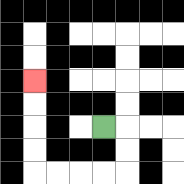{'start': '[4, 5]', 'end': '[1, 3]', 'path_directions': 'R,D,D,L,L,L,L,U,U,U,U', 'path_coordinates': '[[4, 5], [5, 5], [5, 6], [5, 7], [4, 7], [3, 7], [2, 7], [1, 7], [1, 6], [1, 5], [1, 4], [1, 3]]'}